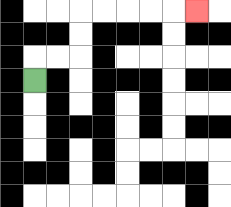{'start': '[1, 3]', 'end': '[8, 0]', 'path_directions': 'U,R,R,U,U,R,R,R,R,R', 'path_coordinates': '[[1, 3], [1, 2], [2, 2], [3, 2], [3, 1], [3, 0], [4, 0], [5, 0], [6, 0], [7, 0], [8, 0]]'}